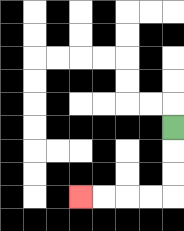{'start': '[7, 5]', 'end': '[3, 8]', 'path_directions': 'D,D,D,L,L,L,L', 'path_coordinates': '[[7, 5], [7, 6], [7, 7], [7, 8], [6, 8], [5, 8], [4, 8], [3, 8]]'}